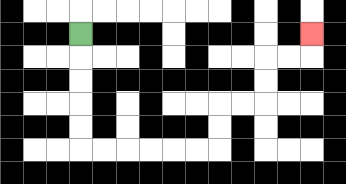{'start': '[3, 1]', 'end': '[13, 1]', 'path_directions': 'D,D,D,D,D,R,R,R,R,R,R,U,U,R,R,U,U,R,R,U', 'path_coordinates': '[[3, 1], [3, 2], [3, 3], [3, 4], [3, 5], [3, 6], [4, 6], [5, 6], [6, 6], [7, 6], [8, 6], [9, 6], [9, 5], [9, 4], [10, 4], [11, 4], [11, 3], [11, 2], [12, 2], [13, 2], [13, 1]]'}